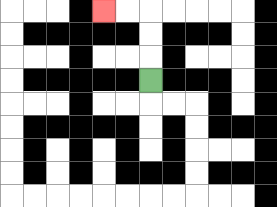{'start': '[6, 3]', 'end': '[4, 0]', 'path_directions': 'U,U,U,L,L', 'path_coordinates': '[[6, 3], [6, 2], [6, 1], [6, 0], [5, 0], [4, 0]]'}